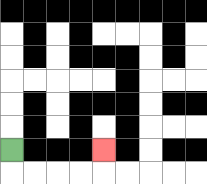{'start': '[0, 6]', 'end': '[4, 6]', 'path_directions': 'D,R,R,R,R,U', 'path_coordinates': '[[0, 6], [0, 7], [1, 7], [2, 7], [3, 7], [4, 7], [4, 6]]'}